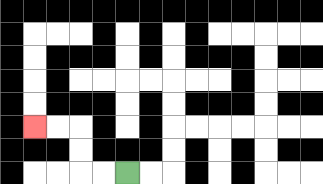{'start': '[5, 7]', 'end': '[1, 5]', 'path_directions': 'L,L,U,U,L,L', 'path_coordinates': '[[5, 7], [4, 7], [3, 7], [3, 6], [3, 5], [2, 5], [1, 5]]'}